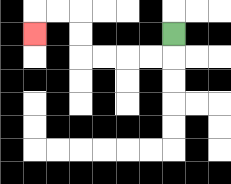{'start': '[7, 1]', 'end': '[1, 1]', 'path_directions': 'D,L,L,L,L,U,U,L,L,D', 'path_coordinates': '[[7, 1], [7, 2], [6, 2], [5, 2], [4, 2], [3, 2], [3, 1], [3, 0], [2, 0], [1, 0], [1, 1]]'}